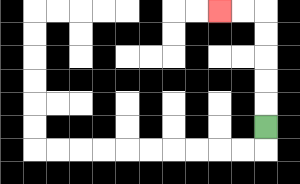{'start': '[11, 5]', 'end': '[9, 0]', 'path_directions': 'U,U,U,U,U,L,L', 'path_coordinates': '[[11, 5], [11, 4], [11, 3], [11, 2], [11, 1], [11, 0], [10, 0], [9, 0]]'}